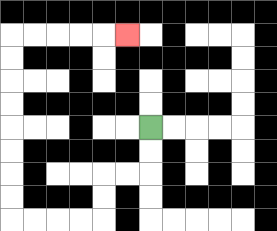{'start': '[6, 5]', 'end': '[5, 1]', 'path_directions': 'D,D,L,L,D,D,L,L,L,L,U,U,U,U,U,U,U,U,R,R,R,R,R', 'path_coordinates': '[[6, 5], [6, 6], [6, 7], [5, 7], [4, 7], [4, 8], [4, 9], [3, 9], [2, 9], [1, 9], [0, 9], [0, 8], [0, 7], [0, 6], [0, 5], [0, 4], [0, 3], [0, 2], [0, 1], [1, 1], [2, 1], [3, 1], [4, 1], [5, 1]]'}